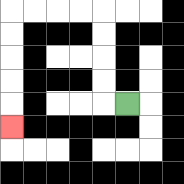{'start': '[5, 4]', 'end': '[0, 5]', 'path_directions': 'L,U,U,U,U,L,L,L,L,D,D,D,D,D', 'path_coordinates': '[[5, 4], [4, 4], [4, 3], [4, 2], [4, 1], [4, 0], [3, 0], [2, 0], [1, 0], [0, 0], [0, 1], [0, 2], [0, 3], [0, 4], [0, 5]]'}